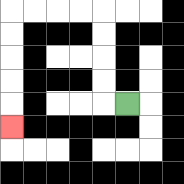{'start': '[5, 4]', 'end': '[0, 5]', 'path_directions': 'L,U,U,U,U,L,L,L,L,D,D,D,D,D', 'path_coordinates': '[[5, 4], [4, 4], [4, 3], [4, 2], [4, 1], [4, 0], [3, 0], [2, 0], [1, 0], [0, 0], [0, 1], [0, 2], [0, 3], [0, 4], [0, 5]]'}